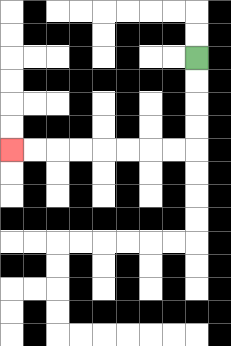{'start': '[8, 2]', 'end': '[0, 6]', 'path_directions': 'D,D,D,D,L,L,L,L,L,L,L,L', 'path_coordinates': '[[8, 2], [8, 3], [8, 4], [8, 5], [8, 6], [7, 6], [6, 6], [5, 6], [4, 6], [3, 6], [2, 6], [1, 6], [0, 6]]'}